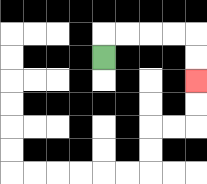{'start': '[4, 2]', 'end': '[8, 3]', 'path_directions': 'U,R,R,R,R,D,D', 'path_coordinates': '[[4, 2], [4, 1], [5, 1], [6, 1], [7, 1], [8, 1], [8, 2], [8, 3]]'}